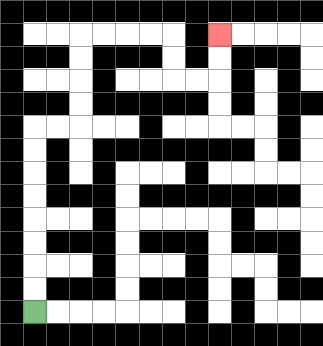{'start': '[1, 13]', 'end': '[9, 1]', 'path_directions': 'U,U,U,U,U,U,U,U,R,R,U,U,U,U,R,R,R,R,D,D,R,R,U,U', 'path_coordinates': '[[1, 13], [1, 12], [1, 11], [1, 10], [1, 9], [1, 8], [1, 7], [1, 6], [1, 5], [2, 5], [3, 5], [3, 4], [3, 3], [3, 2], [3, 1], [4, 1], [5, 1], [6, 1], [7, 1], [7, 2], [7, 3], [8, 3], [9, 3], [9, 2], [9, 1]]'}